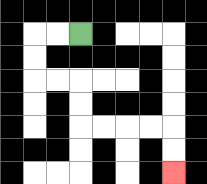{'start': '[3, 1]', 'end': '[7, 7]', 'path_directions': 'L,L,D,D,R,R,D,D,R,R,R,R,D,D', 'path_coordinates': '[[3, 1], [2, 1], [1, 1], [1, 2], [1, 3], [2, 3], [3, 3], [3, 4], [3, 5], [4, 5], [5, 5], [6, 5], [7, 5], [7, 6], [7, 7]]'}